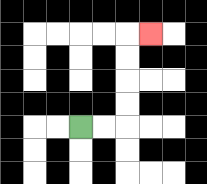{'start': '[3, 5]', 'end': '[6, 1]', 'path_directions': 'R,R,U,U,U,U,R', 'path_coordinates': '[[3, 5], [4, 5], [5, 5], [5, 4], [5, 3], [5, 2], [5, 1], [6, 1]]'}